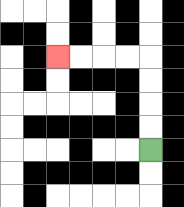{'start': '[6, 6]', 'end': '[2, 2]', 'path_directions': 'U,U,U,U,L,L,L,L', 'path_coordinates': '[[6, 6], [6, 5], [6, 4], [6, 3], [6, 2], [5, 2], [4, 2], [3, 2], [2, 2]]'}